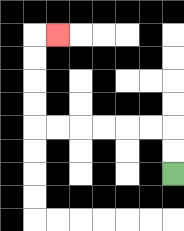{'start': '[7, 7]', 'end': '[2, 1]', 'path_directions': 'U,U,L,L,L,L,L,L,U,U,U,U,R', 'path_coordinates': '[[7, 7], [7, 6], [7, 5], [6, 5], [5, 5], [4, 5], [3, 5], [2, 5], [1, 5], [1, 4], [1, 3], [1, 2], [1, 1], [2, 1]]'}